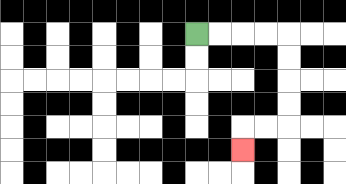{'start': '[8, 1]', 'end': '[10, 6]', 'path_directions': 'R,R,R,R,D,D,D,D,L,L,D', 'path_coordinates': '[[8, 1], [9, 1], [10, 1], [11, 1], [12, 1], [12, 2], [12, 3], [12, 4], [12, 5], [11, 5], [10, 5], [10, 6]]'}